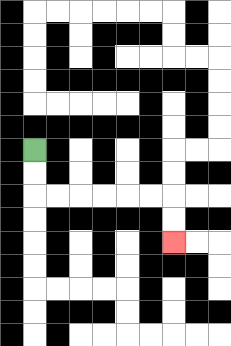{'start': '[1, 6]', 'end': '[7, 10]', 'path_directions': 'D,D,R,R,R,R,R,R,D,D', 'path_coordinates': '[[1, 6], [1, 7], [1, 8], [2, 8], [3, 8], [4, 8], [5, 8], [6, 8], [7, 8], [7, 9], [7, 10]]'}